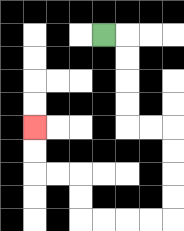{'start': '[4, 1]', 'end': '[1, 5]', 'path_directions': 'R,D,D,D,D,R,R,D,D,D,D,L,L,L,L,U,U,L,L,U,U', 'path_coordinates': '[[4, 1], [5, 1], [5, 2], [5, 3], [5, 4], [5, 5], [6, 5], [7, 5], [7, 6], [7, 7], [7, 8], [7, 9], [6, 9], [5, 9], [4, 9], [3, 9], [3, 8], [3, 7], [2, 7], [1, 7], [1, 6], [1, 5]]'}